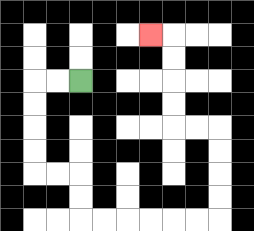{'start': '[3, 3]', 'end': '[6, 1]', 'path_directions': 'L,L,D,D,D,D,R,R,D,D,R,R,R,R,R,R,U,U,U,U,L,L,U,U,U,U,L', 'path_coordinates': '[[3, 3], [2, 3], [1, 3], [1, 4], [1, 5], [1, 6], [1, 7], [2, 7], [3, 7], [3, 8], [3, 9], [4, 9], [5, 9], [6, 9], [7, 9], [8, 9], [9, 9], [9, 8], [9, 7], [9, 6], [9, 5], [8, 5], [7, 5], [7, 4], [7, 3], [7, 2], [7, 1], [6, 1]]'}